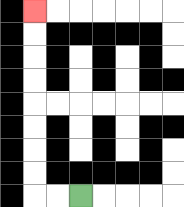{'start': '[3, 8]', 'end': '[1, 0]', 'path_directions': 'L,L,U,U,U,U,U,U,U,U', 'path_coordinates': '[[3, 8], [2, 8], [1, 8], [1, 7], [1, 6], [1, 5], [1, 4], [1, 3], [1, 2], [1, 1], [1, 0]]'}